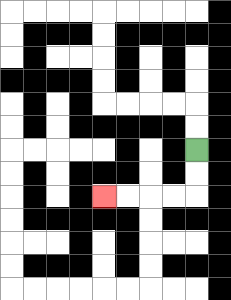{'start': '[8, 6]', 'end': '[4, 8]', 'path_directions': 'D,D,L,L,L,L', 'path_coordinates': '[[8, 6], [8, 7], [8, 8], [7, 8], [6, 8], [5, 8], [4, 8]]'}